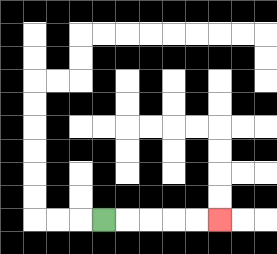{'start': '[4, 9]', 'end': '[9, 9]', 'path_directions': 'R,R,R,R,R', 'path_coordinates': '[[4, 9], [5, 9], [6, 9], [7, 9], [8, 9], [9, 9]]'}